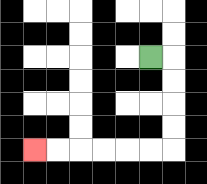{'start': '[6, 2]', 'end': '[1, 6]', 'path_directions': 'R,D,D,D,D,L,L,L,L,L,L', 'path_coordinates': '[[6, 2], [7, 2], [7, 3], [7, 4], [7, 5], [7, 6], [6, 6], [5, 6], [4, 6], [3, 6], [2, 6], [1, 6]]'}